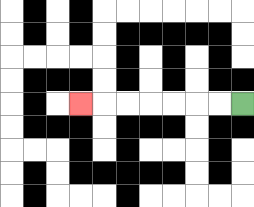{'start': '[10, 4]', 'end': '[3, 4]', 'path_directions': 'L,L,L,L,L,L,L', 'path_coordinates': '[[10, 4], [9, 4], [8, 4], [7, 4], [6, 4], [5, 4], [4, 4], [3, 4]]'}